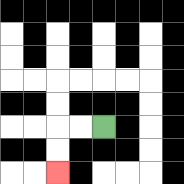{'start': '[4, 5]', 'end': '[2, 7]', 'path_directions': 'L,L,D,D', 'path_coordinates': '[[4, 5], [3, 5], [2, 5], [2, 6], [2, 7]]'}